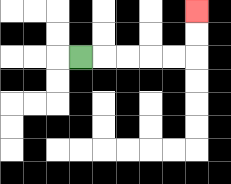{'start': '[3, 2]', 'end': '[8, 0]', 'path_directions': 'R,R,R,R,R,U,U', 'path_coordinates': '[[3, 2], [4, 2], [5, 2], [6, 2], [7, 2], [8, 2], [8, 1], [8, 0]]'}